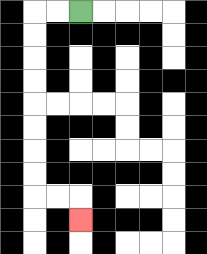{'start': '[3, 0]', 'end': '[3, 9]', 'path_directions': 'L,L,D,D,D,D,D,D,D,D,R,R,D', 'path_coordinates': '[[3, 0], [2, 0], [1, 0], [1, 1], [1, 2], [1, 3], [1, 4], [1, 5], [1, 6], [1, 7], [1, 8], [2, 8], [3, 8], [3, 9]]'}